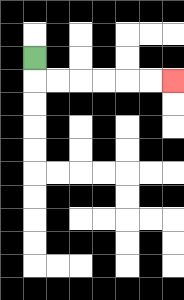{'start': '[1, 2]', 'end': '[7, 3]', 'path_directions': 'D,R,R,R,R,R,R', 'path_coordinates': '[[1, 2], [1, 3], [2, 3], [3, 3], [4, 3], [5, 3], [6, 3], [7, 3]]'}